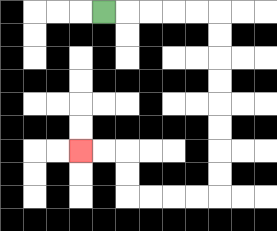{'start': '[4, 0]', 'end': '[3, 6]', 'path_directions': 'R,R,R,R,R,D,D,D,D,D,D,D,D,L,L,L,L,U,U,L,L', 'path_coordinates': '[[4, 0], [5, 0], [6, 0], [7, 0], [8, 0], [9, 0], [9, 1], [9, 2], [9, 3], [9, 4], [9, 5], [9, 6], [9, 7], [9, 8], [8, 8], [7, 8], [6, 8], [5, 8], [5, 7], [5, 6], [4, 6], [3, 6]]'}